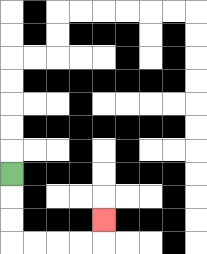{'start': '[0, 7]', 'end': '[4, 9]', 'path_directions': 'D,D,D,R,R,R,R,U', 'path_coordinates': '[[0, 7], [0, 8], [0, 9], [0, 10], [1, 10], [2, 10], [3, 10], [4, 10], [4, 9]]'}